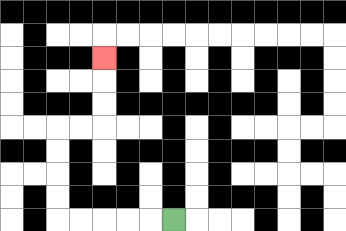{'start': '[7, 9]', 'end': '[4, 2]', 'path_directions': 'L,L,L,L,L,U,U,U,U,R,R,U,U,U', 'path_coordinates': '[[7, 9], [6, 9], [5, 9], [4, 9], [3, 9], [2, 9], [2, 8], [2, 7], [2, 6], [2, 5], [3, 5], [4, 5], [4, 4], [4, 3], [4, 2]]'}